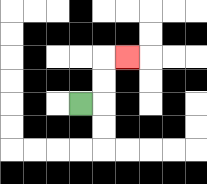{'start': '[3, 4]', 'end': '[5, 2]', 'path_directions': 'R,U,U,R', 'path_coordinates': '[[3, 4], [4, 4], [4, 3], [4, 2], [5, 2]]'}